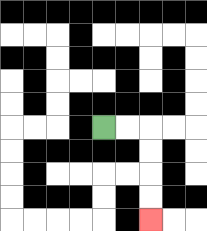{'start': '[4, 5]', 'end': '[6, 9]', 'path_directions': 'R,R,D,D,D,D', 'path_coordinates': '[[4, 5], [5, 5], [6, 5], [6, 6], [6, 7], [6, 8], [6, 9]]'}